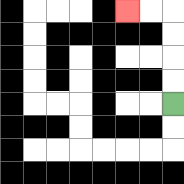{'start': '[7, 4]', 'end': '[5, 0]', 'path_directions': 'U,U,U,U,L,L', 'path_coordinates': '[[7, 4], [7, 3], [7, 2], [7, 1], [7, 0], [6, 0], [5, 0]]'}